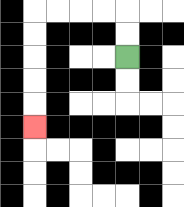{'start': '[5, 2]', 'end': '[1, 5]', 'path_directions': 'U,U,L,L,L,L,D,D,D,D,D', 'path_coordinates': '[[5, 2], [5, 1], [5, 0], [4, 0], [3, 0], [2, 0], [1, 0], [1, 1], [1, 2], [1, 3], [1, 4], [1, 5]]'}